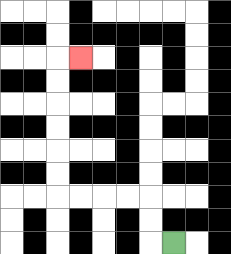{'start': '[7, 10]', 'end': '[3, 2]', 'path_directions': 'L,U,U,L,L,L,L,U,U,U,U,U,U,R', 'path_coordinates': '[[7, 10], [6, 10], [6, 9], [6, 8], [5, 8], [4, 8], [3, 8], [2, 8], [2, 7], [2, 6], [2, 5], [2, 4], [2, 3], [2, 2], [3, 2]]'}